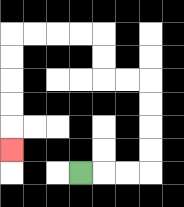{'start': '[3, 7]', 'end': '[0, 6]', 'path_directions': 'R,R,R,U,U,U,U,L,L,U,U,L,L,L,L,D,D,D,D,D', 'path_coordinates': '[[3, 7], [4, 7], [5, 7], [6, 7], [6, 6], [6, 5], [6, 4], [6, 3], [5, 3], [4, 3], [4, 2], [4, 1], [3, 1], [2, 1], [1, 1], [0, 1], [0, 2], [0, 3], [0, 4], [0, 5], [0, 6]]'}